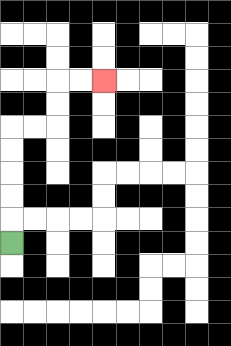{'start': '[0, 10]', 'end': '[4, 3]', 'path_directions': 'U,U,U,U,U,R,R,U,U,R,R', 'path_coordinates': '[[0, 10], [0, 9], [0, 8], [0, 7], [0, 6], [0, 5], [1, 5], [2, 5], [2, 4], [2, 3], [3, 3], [4, 3]]'}